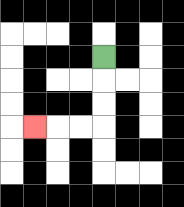{'start': '[4, 2]', 'end': '[1, 5]', 'path_directions': 'D,D,D,L,L,L', 'path_coordinates': '[[4, 2], [4, 3], [4, 4], [4, 5], [3, 5], [2, 5], [1, 5]]'}